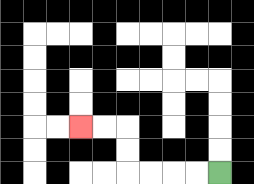{'start': '[9, 7]', 'end': '[3, 5]', 'path_directions': 'L,L,L,L,U,U,L,L', 'path_coordinates': '[[9, 7], [8, 7], [7, 7], [6, 7], [5, 7], [5, 6], [5, 5], [4, 5], [3, 5]]'}